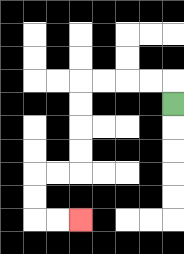{'start': '[7, 4]', 'end': '[3, 9]', 'path_directions': 'U,L,L,L,L,D,D,D,D,L,L,D,D,R,R', 'path_coordinates': '[[7, 4], [7, 3], [6, 3], [5, 3], [4, 3], [3, 3], [3, 4], [3, 5], [3, 6], [3, 7], [2, 7], [1, 7], [1, 8], [1, 9], [2, 9], [3, 9]]'}